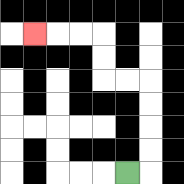{'start': '[5, 7]', 'end': '[1, 1]', 'path_directions': 'R,U,U,U,U,L,L,U,U,L,L,L', 'path_coordinates': '[[5, 7], [6, 7], [6, 6], [6, 5], [6, 4], [6, 3], [5, 3], [4, 3], [4, 2], [4, 1], [3, 1], [2, 1], [1, 1]]'}